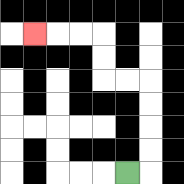{'start': '[5, 7]', 'end': '[1, 1]', 'path_directions': 'R,U,U,U,U,L,L,U,U,L,L,L', 'path_coordinates': '[[5, 7], [6, 7], [6, 6], [6, 5], [6, 4], [6, 3], [5, 3], [4, 3], [4, 2], [4, 1], [3, 1], [2, 1], [1, 1]]'}